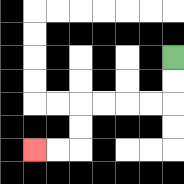{'start': '[7, 2]', 'end': '[1, 6]', 'path_directions': 'D,D,L,L,L,L,D,D,L,L', 'path_coordinates': '[[7, 2], [7, 3], [7, 4], [6, 4], [5, 4], [4, 4], [3, 4], [3, 5], [3, 6], [2, 6], [1, 6]]'}